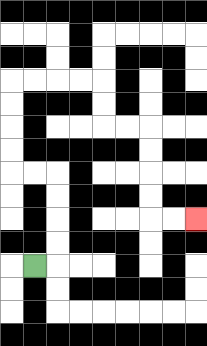{'start': '[1, 11]', 'end': '[8, 9]', 'path_directions': 'R,U,U,U,U,L,L,U,U,U,U,R,R,R,R,D,D,R,R,D,D,D,D,R,R', 'path_coordinates': '[[1, 11], [2, 11], [2, 10], [2, 9], [2, 8], [2, 7], [1, 7], [0, 7], [0, 6], [0, 5], [0, 4], [0, 3], [1, 3], [2, 3], [3, 3], [4, 3], [4, 4], [4, 5], [5, 5], [6, 5], [6, 6], [6, 7], [6, 8], [6, 9], [7, 9], [8, 9]]'}